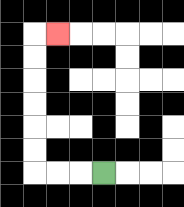{'start': '[4, 7]', 'end': '[2, 1]', 'path_directions': 'L,L,L,U,U,U,U,U,U,R', 'path_coordinates': '[[4, 7], [3, 7], [2, 7], [1, 7], [1, 6], [1, 5], [1, 4], [1, 3], [1, 2], [1, 1], [2, 1]]'}